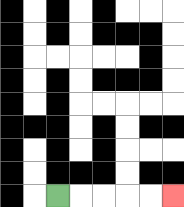{'start': '[2, 8]', 'end': '[7, 8]', 'path_directions': 'R,R,R,R,R', 'path_coordinates': '[[2, 8], [3, 8], [4, 8], [5, 8], [6, 8], [7, 8]]'}